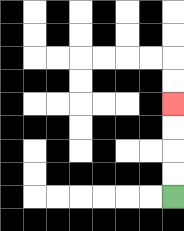{'start': '[7, 8]', 'end': '[7, 4]', 'path_directions': 'U,U,U,U', 'path_coordinates': '[[7, 8], [7, 7], [7, 6], [7, 5], [7, 4]]'}